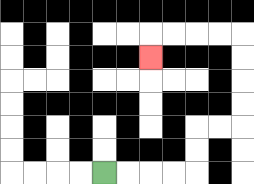{'start': '[4, 7]', 'end': '[6, 2]', 'path_directions': 'R,R,R,R,U,U,R,R,U,U,U,U,L,L,L,L,D', 'path_coordinates': '[[4, 7], [5, 7], [6, 7], [7, 7], [8, 7], [8, 6], [8, 5], [9, 5], [10, 5], [10, 4], [10, 3], [10, 2], [10, 1], [9, 1], [8, 1], [7, 1], [6, 1], [6, 2]]'}